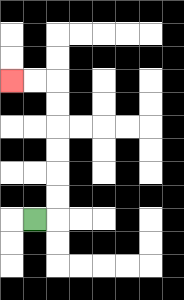{'start': '[1, 9]', 'end': '[0, 3]', 'path_directions': 'R,U,U,U,U,U,U,L,L', 'path_coordinates': '[[1, 9], [2, 9], [2, 8], [2, 7], [2, 6], [2, 5], [2, 4], [2, 3], [1, 3], [0, 3]]'}